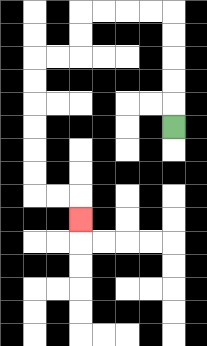{'start': '[7, 5]', 'end': '[3, 9]', 'path_directions': 'U,U,U,U,U,L,L,L,L,D,D,L,L,D,D,D,D,D,D,R,R,D', 'path_coordinates': '[[7, 5], [7, 4], [7, 3], [7, 2], [7, 1], [7, 0], [6, 0], [5, 0], [4, 0], [3, 0], [3, 1], [3, 2], [2, 2], [1, 2], [1, 3], [1, 4], [1, 5], [1, 6], [1, 7], [1, 8], [2, 8], [3, 8], [3, 9]]'}